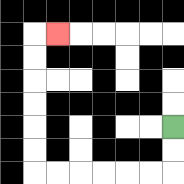{'start': '[7, 5]', 'end': '[2, 1]', 'path_directions': 'D,D,L,L,L,L,L,L,U,U,U,U,U,U,R', 'path_coordinates': '[[7, 5], [7, 6], [7, 7], [6, 7], [5, 7], [4, 7], [3, 7], [2, 7], [1, 7], [1, 6], [1, 5], [1, 4], [1, 3], [1, 2], [1, 1], [2, 1]]'}